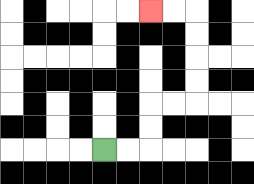{'start': '[4, 6]', 'end': '[6, 0]', 'path_directions': 'R,R,U,U,R,R,U,U,U,U,L,L', 'path_coordinates': '[[4, 6], [5, 6], [6, 6], [6, 5], [6, 4], [7, 4], [8, 4], [8, 3], [8, 2], [8, 1], [8, 0], [7, 0], [6, 0]]'}